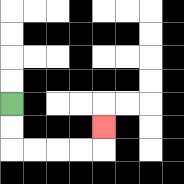{'start': '[0, 4]', 'end': '[4, 5]', 'path_directions': 'D,D,R,R,R,R,U', 'path_coordinates': '[[0, 4], [0, 5], [0, 6], [1, 6], [2, 6], [3, 6], [4, 6], [4, 5]]'}